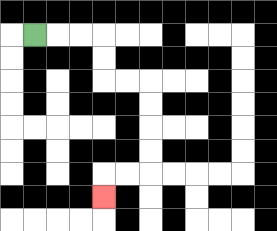{'start': '[1, 1]', 'end': '[4, 8]', 'path_directions': 'R,R,R,D,D,R,R,D,D,D,D,L,L,D', 'path_coordinates': '[[1, 1], [2, 1], [3, 1], [4, 1], [4, 2], [4, 3], [5, 3], [6, 3], [6, 4], [6, 5], [6, 6], [6, 7], [5, 7], [4, 7], [4, 8]]'}